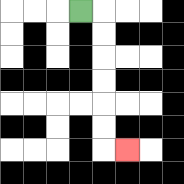{'start': '[3, 0]', 'end': '[5, 6]', 'path_directions': 'R,D,D,D,D,D,D,R', 'path_coordinates': '[[3, 0], [4, 0], [4, 1], [4, 2], [4, 3], [4, 4], [4, 5], [4, 6], [5, 6]]'}